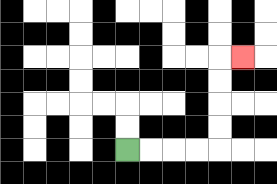{'start': '[5, 6]', 'end': '[10, 2]', 'path_directions': 'R,R,R,R,U,U,U,U,R', 'path_coordinates': '[[5, 6], [6, 6], [7, 6], [8, 6], [9, 6], [9, 5], [9, 4], [9, 3], [9, 2], [10, 2]]'}